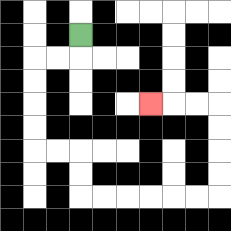{'start': '[3, 1]', 'end': '[6, 4]', 'path_directions': 'D,L,L,D,D,D,D,R,R,D,D,R,R,R,R,R,R,U,U,U,U,L,L,L', 'path_coordinates': '[[3, 1], [3, 2], [2, 2], [1, 2], [1, 3], [1, 4], [1, 5], [1, 6], [2, 6], [3, 6], [3, 7], [3, 8], [4, 8], [5, 8], [6, 8], [7, 8], [8, 8], [9, 8], [9, 7], [9, 6], [9, 5], [9, 4], [8, 4], [7, 4], [6, 4]]'}